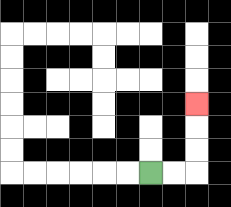{'start': '[6, 7]', 'end': '[8, 4]', 'path_directions': 'R,R,U,U,U', 'path_coordinates': '[[6, 7], [7, 7], [8, 7], [8, 6], [8, 5], [8, 4]]'}